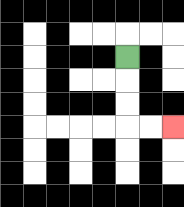{'start': '[5, 2]', 'end': '[7, 5]', 'path_directions': 'D,D,D,R,R', 'path_coordinates': '[[5, 2], [5, 3], [5, 4], [5, 5], [6, 5], [7, 5]]'}